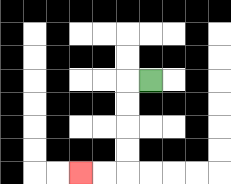{'start': '[6, 3]', 'end': '[3, 7]', 'path_directions': 'L,D,D,D,D,L,L', 'path_coordinates': '[[6, 3], [5, 3], [5, 4], [5, 5], [5, 6], [5, 7], [4, 7], [3, 7]]'}